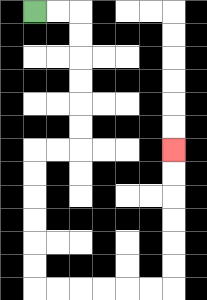{'start': '[1, 0]', 'end': '[7, 6]', 'path_directions': 'R,R,D,D,D,D,D,D,L,L,D,D,D,D,D,D,R,R,R,R,R,R,U,U,U,U,U,U', 'path_coordinates': '[[1, 0], [2, 0], [3, 0], [3, 1], [3, 2], [3, 3], [3, 4], [3, 5], [3, 6], [2, 6], [1, 6], [1, 7], [1, 8], [1, 9], [1, 10], [1, 11], [1, 12], [2, 12], [3, 12], [4, 12], [5, 12], [6, 12], [7, 12], [7, 11], [7, 10], [7, 9], [7, 8], [7, 7], [7, 6]]'}